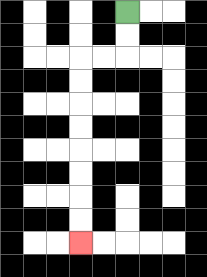{'start': '[5, 0]', 'end': '[3, 10]', 'path_directions': 'D,D,L,L,D,D,D,D,D,D,D,D', 'path_coordinates': '[[5, 0], [5, 1], [5, 2], [4, 2], [3, 2], [3, 3], [3, 4], [3, 5], [3, 6], [3, 7], [3, 8], [3, 9], [3, 10]]'}